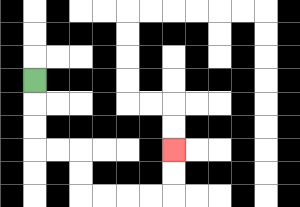{'start': '[1, 3]', 'end': '[7, 6]', 'path_directions': 'D,D,D,R,R,D,D,R,R,R,R,U,U', 'path_coordinates': '[[1, 3], [1, 4], [1, 5], [1, 6], [2, 6], [3, 6], [3, 7], [3, 8], [4, 8], [5, 8], [6, 8], [7, 8], [7, 7], [7, 6]]'}